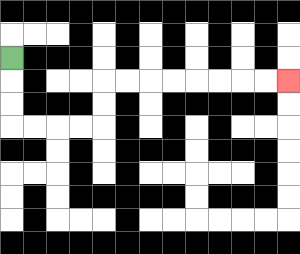{'start': '[0, 2]', 'end': '[12, 3]', 'path_directions': 'D,D,D,R,R,R,R,U,U,R,R,R,R,R,R,R,R', 'path_coordinates': '[[0, 2], [0, 3], [0, 4], [0, 5], [1, 5], [2, 5], [3, 5], [4, 5], [4, 4], [4, 3], [5, 3], [6, 3], [7, 3], [8, 3], [9, 3], [10, 3], [11, 3], [12, 3]]'}